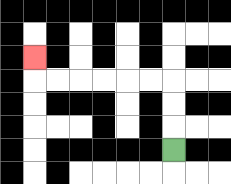{'start': '[7, 6]', 'end': '[1, 2]', 'path_directions': 'U,U,U,L,L,L,L,L,L,U', 'path_coordinates': '[[7, 6], [7, 5], [7, 4], [7, 3], [6, 3], [5, 3], [4, 3], [3, 3], [2, 3], [1, 3], [1, 2]]'}